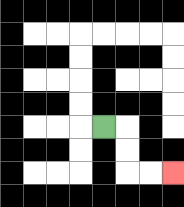{'start': '[4, 5]', 'end': '[7, 7]', 'path_directions': 'R,D,D,R,R', 'path_coordinates': '[[4, 5], [5, 5], [5, 6], [5, 7], [6, 7], [7, 7]]'}